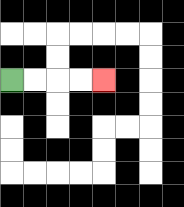{'start': '[0, 3]', 'end': '[4, 3]', 'path_directions': 'R,R,R,R', 'path_coordinates': '[[0, 3], [1, 3], [2, 3], [3, 3], [4, 3]]'}